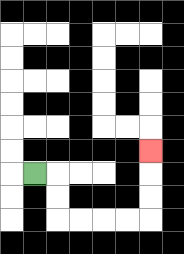{'start': '[1, 7]', 'end': '[6, 6]', 'path_directions': 'R,D,D,R,R,R,R,U,U,U', 'path_coordinates': '[[1, 7], [2, 7], [2, 8], [2, 9], [3, 9], [4, 9], [5, 9], [6, 9], [6, 8], [6, 7], [6, 6]]'}